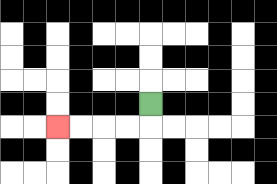{'start': '[6, 4]', 'end': '[2, 5]', 'path_directions': 'D,L,L,L,L', 'path_coordinates': '[[6, 4], [6, 5], [5, 5], [4, 5], [3, 5], [2, 5]]'}